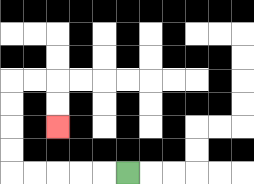{'start': '[5, 7]', 'end': '[2, 5]', 'path_directions': 'L,L,L,L,L,U,U,U,U,R,R,D,D', 'path_coordinates': '[[5, 7], [4, 7], [3, 7], [2, 7], [1, 7], [0, 7], [0, 6], [0, 5], [0, 4], [0, 3], [1, 3], [2, 3], [2, 4], [2, 5]]'}